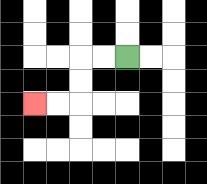{'start': '[5, 2]', 'end': '[1, 4]', 'path_directions': 'L,L,D,D,L,L', 'path_coordinates': '[[5, 2], [4, 2], [3, 2], [3, 3], [3, 4], [2, 4], [1, 4]]'}